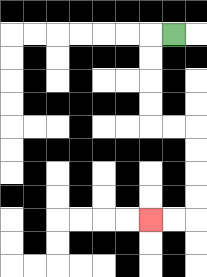{'start': '[7, 1]', 'end': '[6, 9]', 'path_directions': 'L,D,D,D,D,R,R,D,D,D,D,L,L', 'path_coordinates': '[[7, 1], [6, 1], [6, 2], [6, 3], [6, 4], [6, 5], [7, 5], [8, 5], [8, 6], [8, 7], [8, 8], [8, 9], [7, 9], [6, 9]]'}